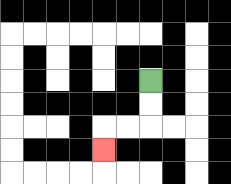{'start': '[6, 3]', 'end': '[4, 6]', 'path_directions': 'D,D,L,L,D', 'path_coordinates': '[[6, 3], [6, 4], [6, 5], [5, 5], [4, 5], [4, 6]]'}